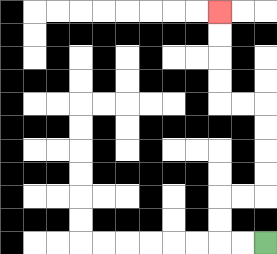{'start': '[11, 10]', 'end': '[9, 0]', 'path_directions': 'L,L,U,U,R,R,U,U,U,U,L,L,U,U,U,U', 'path_coordinates': '[[11, 10], [10, 10], [9, 10], [9, 9], [9, 8], [10, 8], [11, 8], [11, 7], [11, 6], [11, 5], [11, 4], [10, 4], [9, 4], [9, 3], [9, 2], [9, 1], [9, 0]]'}